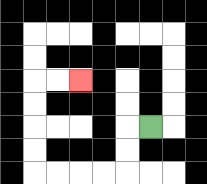{'start': '[6, 5]', 'end': '[3, 3]', 'path_directions': 'L,D,D,L,L,L,L,U,U,U,U,R,R', 'path_coordinates': '[[6, 5], [5, 5], [5, 6], [5, 7], [4, 7], [3, 7], [2, 7], [1, 7], [1, 6], [1, 5], [1, 4], [1, 3], [2, 3], [3, 3]]'}